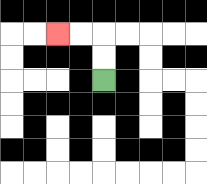{'start': '[4, 3]', 'end': '[2, 1]', 'path_directions': 'U,U,L,L', 'path_coordinates': '[[4, 3], [4, 2], [4, 1], [3, 1], [2, 1]]'}